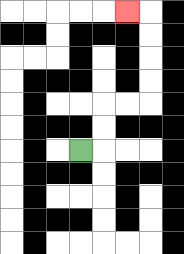{'start': '[3, 6]', 'end': '[5, 0]', 'path_directions': 'R,U,U,R,R,U,U,U,U,L', 'path_coordinates': '[[3, 6], [4, 6], [4, 5], [4, 4], [5, 4], [6, 4], [6, 3], [6, 2], [6, 1], [6, 0], [5, 0]]'}